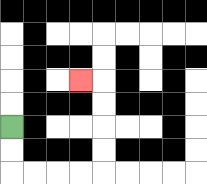{'start': '[0, 5]', 'end': '[3, 3]', 'path_directions': 'D,D,R,R,R,R,U,U,U,U,L', 'path_coordinates': '[[0, 5], [0, 6], [0, 7], [1, 7], [2, 7], [3, 7], [4, 7], [4, 6], [4, 5], [4, 4], [4, 3], [3, 3]]'}